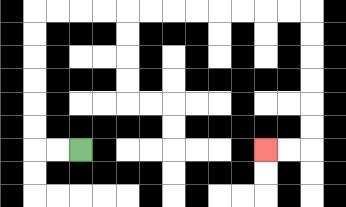{'start': '[3, 6]', 'end': '[11, 6]', 'path_directions': 'L,L,U,U,U,U,U,U,R,R,R,R,R,R,R,R,R,R,R,R,D,D,D,D,D,D,L,L', 'path_coordinates': '[[3, 6], [2, 6], [1, 6], [1, 5], [1, 4], [1, 3], [1, 2], [1, 1], [1, 0], [2, 0], [3, 0], [4, 0], [5, 0], [6, 0], [7, 0], [8, 0], [9, 0], [10, 0], [11, 0], [12, 0], [13, 0], [13, 1], [13, 2], [13, 3], [13, 4], [13, 5], [13, 6], [12, 6], [11, 6]]'}